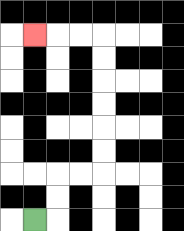{'start': '[1, 9]', 'end': '[1, 1]', 'path_directions': 'R,U,U,R,R,U,U,U,U,U,U,L,L,L', 'path_coordinates': '[[1, 9], [2, 9], [2, 8], [2, 7], [3, 7], [4, 7], [4, 6], [4, 5], [4, 4], [4, 3], [4, 2], [4, 1], [3, 1], [2, 1], [1, 1]]'}